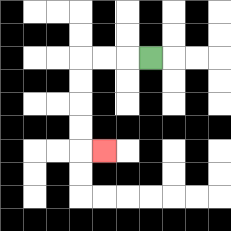{'start': '[6, 2]', 'end': '[4, 6]', 'path_directions': 'L,L,L,D,D,D,D,R', 'path_coordinates': '[[6, 2], [5, 2], [4, 2], [3, 2], [3, 3], [3, 4], [3, 5], [3, 6], [4, 6]]'}